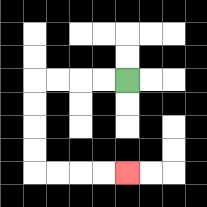{'start': '[5, 3]', 'end': '[5, 7]', 'path_directions': 'L,L,L,L,D,D,D,D,R,R,R,R', 'path_coordinates': '[[5, 3], [4, 3], [3, 3], [2, 3], [1, 3], [1, 4], [1, 5], [1, 6], [1, 7], [2, 7], [3, 7], [4, 7], [5, 7]]'}